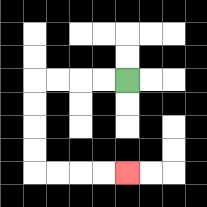{'start': '[5, 3]', 'end': '[5, 7]', 'path_directions': 'L,L,L,L,D,D,D,D,R,R,R,R', 'path_coordinates': '[[5, 3], [4, 3], [3, 3], [2, 3], [1, 3], [1, 4], [1, 5], [1, 6], [1, 7], [2, 7], [3, 7], [4, 7], [5, 7]]'}